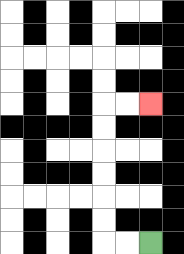{'start': '[6, 10]', 'end': '[6, 4]', 'path_directions': 'L,L,U,U,U,U,U,U,R,R', 'path_coordinates': '[[6, 10], [5, 10], [4, 10], [4, 9], [4, 8], [4, 7], [4, 6], [4, 5], [4, 4], [5, 4], [6, 4]]'}